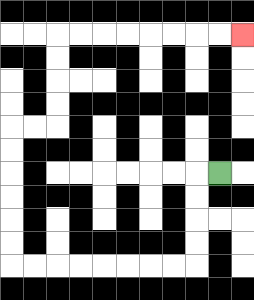{'start': '[9, 7]', 'end': '[10, 1]', 'path_directions': 'L,D,D,D,D,L,L,L,L,L,L,L,L,U,U,U,U,U,U,R,R,U,U,U,U,R,R,R,R,R,R,R,R', 'path_coordinates': '[[9, 7], [8, 7], [8, 8], [8, 9], [8, 10], [8, 11], [7, 11], [6, 11], [5, 11], [4, 11], [3, 11], [2, 11], [1, 11], [0, 11], [0, 10], [0, 9], [0, 8], [0, 7], [0, 6], [0, 5], [1, 5], [2, 5], [2, 4], [2, 3], [2, 2], [2, 1], [3, 1], [4, 1], [5, 1], [6, 1], [7, 1], [8, 1], [9, 1], [10, 1]]'}